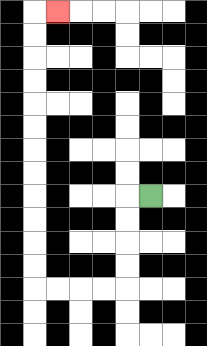{'start': '[6, 8]', 'end': '[2, 0]', 'path_directions': 'L,D,D,D,D,L,L,L,L,U,U,U,U,U,U,U,U,U,U,U,U,R', 'path_coordinates': '[[6, 8], [5, 8], [5, 9], [5, 10], [5, 11], [5, 12], [4, 12], [3, 12], [2, 12], [1, 12], [1, 11], [1, 10], [1, 9], [1, 8], [1, 7], [1, 6], [1, 5], [1, 4], [1, 3], [1, 2], [1, 1], [1, 0], [2, 0]]'}